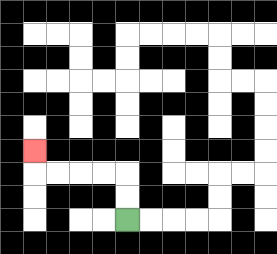{'start': '[5, 9]', 'end': '[1, 6]', 'path_directions': 'U,U,L,L,L,L,U', 'path_coordinates': '[[5, 9], [5, 8], [5, 7], [4, 7], [3, 7], [2, 7], [1, 7], [1, 6]]'}